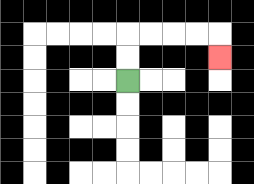{'start': '[5, 3]', 'end': '[9, 2]', 'path_directions': 'U,U,R,R,R,R,D', 'path_coordinates': '[[5, 3], [5, 2], [5, 1], [6, 1], [7, 1], [8, 1], [9, 1], [9, 2]]'}